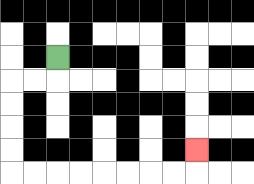{'start': '[2, 2]', 'end': '[8, 6]', 'path_directions': 'D,L,L,D,D,D,D,R,R,R,R,R,R,R,R,U', 'path_coordinates': '[[2, 2], [2, 3], [1, 3], [0, 3], [0, 4], [0, 5], [0, 6], [0, 7], [1, 7], [2, 7], [3, 7], [4, 7], [5, 7], [6, 7], [7, 7], [8, 7], [8, 6]]'}